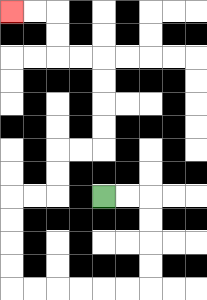{'start': '[4, 8]', 'end': '[0, 0]', 'path_directions': 'R,R,D,D,D,D,L,L,L,L,L,L,U,U,U,U,R,R,U,U,R,R,U,U,U,U,L,L,U,U,L,L', 'path_coordinates': '[[4, 8], [5, 8], [6, 8], [6, 9], [6, 10], [6, 11], [6, 12], [5, 12], [4, 12], [3, 12], [2, 12], [1, 12], [0, 12], [0, 11], [0, 10], [0, 9], [0, 8], [1, 8], [2, 8], [2, 7], [2, 6], [3, 6], [4, 6], [4, 5], [4, 4], [4, 3], [4, 2], [3, 2], [2, 2], [2, 1], [2, 0], [1, 0], [0, 0]]'}